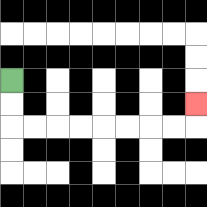{'start': '[0, 3]', 'end': '[8, 4]', 'path_directions': 'D,D,R,R,R,R,R,R,R,R,U', 'path_coordinates': '[[0, 3], [0, 4], [0, 5], [1, 5], [2, 5], [3, 5], [4, 5], [5, 5], [6, 5], [7, 5], [8, 5], [8, 4]]'}